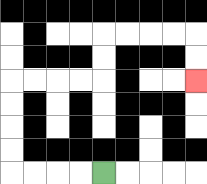{'start': '[4, 7]', 'end': '[8, 3]', 'path_directions': 'L,L,L,L,U,U,U,U,R,R,R,R,U,U,R,R,R,R,D,D', 'path_coordinates': '[[4, 7], [3, 7], [2, 7], [1, 7], [0, 7], [0, 6], [0, 5], [0, 4], [0, 3], [1, 3], [2, 3], [3, 3], [4, 3], [4, 2], [4, 1], [5, 1], [6, 1], [7, 1], [8, 1], [8, 2], [8, 3]]'}